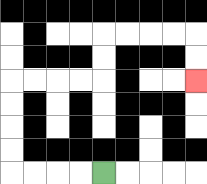{'start': '[4, 7]', 'end': '[8, 3]', 'path_directions': 'L,L,L,L,U,U,U,U,R,R,R,R,U,U,R,R,R,R,D,D', 'path_coordinates': '[[4, 7], [3, 7], [2, 7], [1, 7], [0, 7], [0, 6], [0, 5], [0, 4], [0, 3], [1, 3], [2, 3], [3, 3], [4, 3], [4, 2], [4, 1], [5, 1], [6, 1], [7, 1], [8, 1], [8, 2], [8, 3]]'}